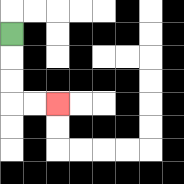{'start': '[0, 1]', 'end': '[2, 4]', 'path_directions': 'D,D,D,R,R', 'path_coordinates': '[[0, 1], [0, 2], [0, 3], [0, 4], [1, 4], [2, 4]]'}